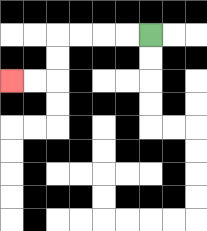{'start': '[6, 1]', 'end': '[0, 3]', 'path_directions': 'L,L,L,L,D,D,L,L', 'path_coordinates': '[[6, 1], [5, 1], [4, 1], [3, 1], [2, 1], [2, 2], [2, 3], [1, 3], [0, 3]]'}